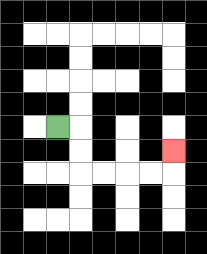{'start': '[2, 5]', 'end': '[7, 6]', 'path_directions': 'R,D,D,R,R,R,R,U', 'path_coordinates': '[[2, 5], [3, 5], [3, 6], [3, 7], [4, 7], [5, 7], [6, 7], [7, 7], [7, 6]]'}